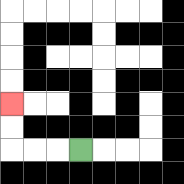{'start': '[3, 6]', 'end': '[0, 4]', 'path_directions': 'L,L,L,U,U', 'path_coordinates': '[[3, 6], [2, 6], [1, 6], [0, 6], [0, 5], [0, 4]]'}